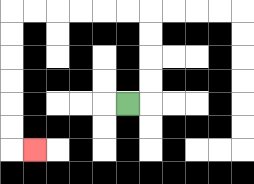{'start': '[5, 4]', 'end': '[1, 6]', 'path_directions': 'R,U,U,U,U,L,L,L,L,L,L,D,D,D,D,D,D,R', 'path_coordinates': '[[5, 4], [6, 4], [6, 3], [6, 2], [6, 1], [6, 0], [5, 0], [4, 0], [3, 0], [2, 0], [1, 0], [0, 0], [0, 1], [0, 2], [0, 3], [0, 4], [0, 5], [0, 6], [1, 6]]'}